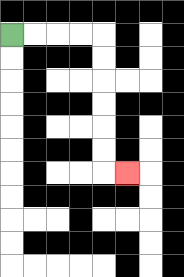{'start': '[0, 1]', 'end': '[5, 7]', 'path_directions': 'R,R,R,R,D,D,D,D,D,D,R', 'path_coordinates': '[[0, 1], [1, 1], [2, 1], [3, 1], [4, 1], [4, 2], [4, 3], [4, 4], [4, 5], [4, 6], [4, 7], [5, 7]]'}